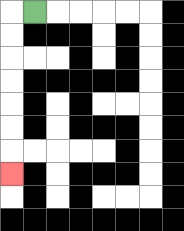{'start': '[1, 0]', 'end': '[0, 7]', 'path_directions': 'L,D,D,D,D,D,D,D', 'path_coordinates': '[[1, 0], [0, 0], [0, 1], [0, 2], [0, 3], [0, 4], [0, 5], [0, 6], [0, 7]]'}